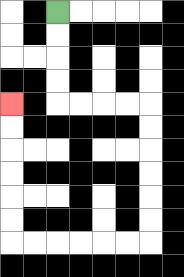{'start': '[2, 0]', 'end': '[0, 4]', 'path_directions': 'D,D,D,D,R,R,R,R,D,D,D,D,D,D,L,L,L,L,L,L,U,U,U,U,U,U', 'path_coordinates': '[[2, 0], [2, 1], [2, 2], [2, 3], [2, 4], [3, 4], [4, 4], [5, 4], [6, 4], [6, 5], [6, 6], [6, 7], [6, 8], [6, 9], [6, 10], [5, 10], [4, 10], [3, 10], [2, 10], [1, 10], [0, 10], [0, 9], [0, 8], [0, 7], [0, 6], [0, 5], [0, 4]]'}